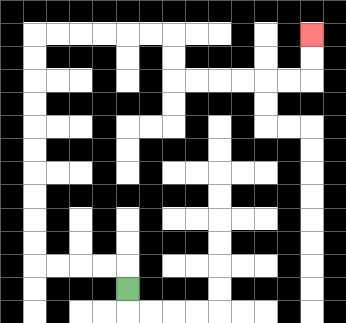{'start': '[5, 12]', 'end': '[13, 1]', 'path_directions': 'U,L,L,L,L,U,U,U,U,U,U,U,U,U,U,R,R,R,R,R,R,D,D,R,R,R,R,R,R,U,U', 'path_coordinates': '[[5, 12], [5, 11], [4, 11], [3, 11], [2, 11], [1, 11], [1, 10], [1, 9], [1, 8], [1, 7], [1, 6], [1, 5], [1, 4], [1, 3], [1, 2], [1, 1], [2, 1], [3, 1], [4, 1], [5, 1], [6, 1], [7, 1], [7, 2], [7, 3], [8, 3], [9, 3], [10, 3], [11, 3], [12, 3], [13, 3], [13, 2], [13, 1]]'}